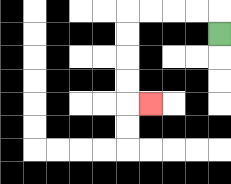{'start': '[9, 1]', 'end': '[6, 4]', 'path_directions': 'U,L,L,L,L,D,D,D,D,R', 'path_coordinates': '[[9, 1], [9, 0], [8, 0], [7, 0], [6, 0], [5, 0], [5, 1], [5, 2], [5, 3], [5, 4], [6, 4]]'}